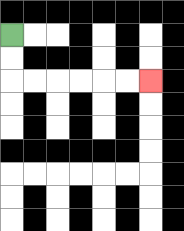{'start': '[0, 1]', 'end': '[6, 3]', 'path_directions': 'D,D,R,R,R,R,R,R', 'path_coordinates': '[[0, 1], [0, 2], [0, 3], [1, 3], [2, 3], [3, 3], [4, 3], [5, 3], [6, 3]]'}